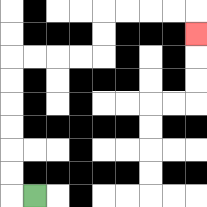{'start': '[1, 8]', 'end': '[8, 1]', 'path_directions': 'L,U,U,U,U,U,U,R,R,R,R,U,U,R,R,R,R,D', 'path_coordinates': '[[1, 8], [0, 8], [0, 7], [0, 6], [0, 5], [0, 4], [0, 3], [0, 2], [1, 2], [2, 2], [3, 2], [4, 2], [4, 1], [4, 0], [5, 0], [6, 0], [7, 0], [8, 0], [8, 1]]'}